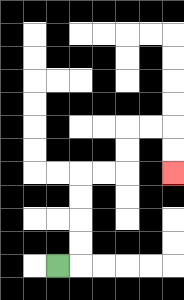{'start': '[2, 11]', 'end': '[7, 7]', 'path_directions': 'R,U,U,U,U,R,R,U,U,R,R,D,D', 'path_coordinates': '[[2, 11], [3, 11], [3, 10], [3, 9], [3, 8], [3, 7], [4, 7], [5, 7], [5, 6], [5, 5], [6, 5], [7, 5], [7, 6], [7, 7]]'}